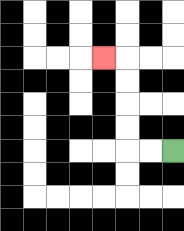{'start': '[7, 6]', 'end': '[4, 2]', 'path_directions': 'L,L,U,U,U,U,L', 'path_coordinates': '[[7, 6], [6, 6], [5, 6], [5, 5], [5, 4], [5, 3], [5, 2], [4, 2]]'}